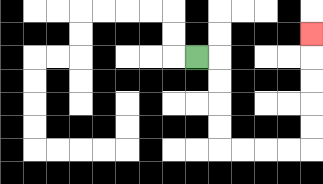{'start': '[8, 2]', 'end': '[13, 1]', 'path_directions': 'R,D,D,D,D,R,R,R,R,U,U,U,U,U', 'path_coordinates': '[[8, 2], [9, 2], [9, 3], [9, 4], [9, 5], [9, 6], [10, 6], [11, 6], [12, 6], [13, 6], [13, 5], [13, 4], [13, 3], [13, 2], [13, 1]]'}